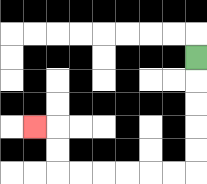{'start': '[8, 2]', 'end': '[1, 5]', 'path_directions': 'D,D,D,D,D,L,L,L,L,L,L,U,U,L', 'path_coordinates': '[[8, 2], [8, 3], [8, 4], [8, 5], [8, 6], [8, 7], [7, 7], [6, 7], [5, 7], [4, 7], [3, 7], [2, 7], [2, 6], [2, 5], [1, 5]]'}